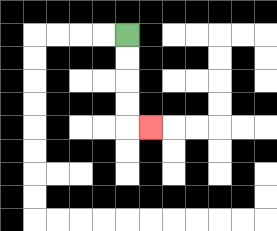{'start': '[5, 1]', 'end': '[6, 5]', 'path_directions': 'D,D,D,D,R', 'path_coordinates': '[[5, 1], [5, 2], [5, 3], [5, 4], [5, 5], [6, 5]]'}